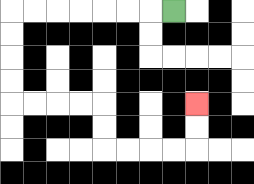{'start': '[7, 0]', 'end': '[8, 4]', 'path_directions': 'L,L,L,L,L,L,L,D,D,D,D,R,R,R,R,D,D,R,R,R,R,U,U', 'path_coordinates': '[[7, 0], [6, 0], [5, 0], [4, 0], [3, 0], [2, 0], [1, 0], [0, 0], [0, 1], [0, 2], [0, 3], [0, 4], [1, 4], [2, 4], [3, 4], [4, 4], [4, 5], [4, 6], [5, 6], [6, 6], [7, 6], [8, 6], [8, 5], [8, 4]]'}